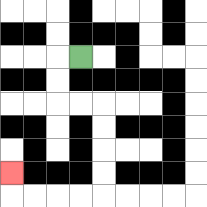{'start': '[3, 2]', 'end': '[0, 7]', 'path_directions': 'L,D,D,R,R,D,D,D,D,L,L,L,L,U', 'path_coordinates': '[[3, 2], [2, 2], [2, 3], [2, 4], [3, 4], [4, 4], [4, 5], [4, 6], [4, 7], [4, 8], [3, 8], [2, 8], [1, 8], [0, 8], [0, 7]]'}